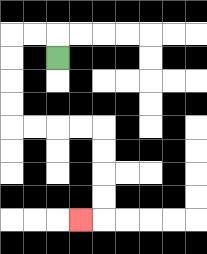{'start': '[2, 2]', 'end': '[3, 9]', 'path_directions': 'U,L,L,D,D,D,D,R,R,R,R,D,D,D,D,L', 'path_coordinates': '[[2, 2], [2, 1], [1, 1], [0, 1], [0, 2], [0, 3], [0, 4], [0, 5], [1, 5], [2, 5], [3, 5], [4, 5], [4, 6], [4, 7], [4, 8], [4, 9], [3, 9]]'}